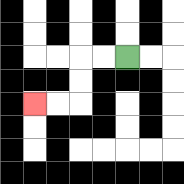{'start': '[5, 2]', 'end': '[1, 4]', 'path_directions': 'L,L,D,D,L,L', 'path_coordinates': '[[5, 2], [4, 2], [3, 2], [3, 3], [3, 4], [2, 4], [1, 4]]'}